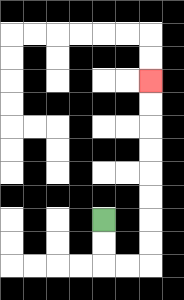{'start': '[4, 9]', 'end': '[6, 3]', 'path_directions': 'D,D,R,R,U,U,U,U,U,U,U,U', 'path_coordinates': '[[4, 9], [4, 10], [4, 11], [5, 11], [6, 11], [6, 10], [6, 9], [6, 8], [6, 7], [6, 6], [6, 5], [6, 4], [6, 3]]'}